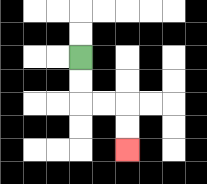{'start': '[3, 2]', 'end': '[5, 6]', 'path_directions': 'D,D,R,R,D,D', 'path_coordinates': '[[3, 2], [3, 3], [3, 4], [4, 4], [5, 4], [5, 5], [5, 6]]'}